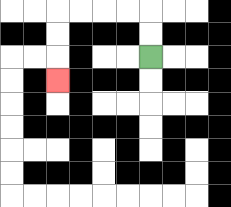{'start': '[6, 2]', 'end': '[2, 3]', 'path_directions': 'U,U,L,L,L,L,D,D,D', 'path_coordinates': '[[6, 2], [6, 1], [6, 0], [5, 0], [4, 0], [3, 0], [2, 0], [2, 1], [2, 2], [2, 3]]'}